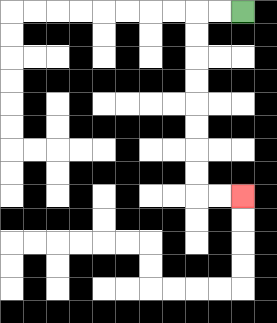{'start': '[10, 0]', 'end': '[10, 8]', 'path_directions': 'L,L,D,D,D,D,D,D,D,D,R,R', 'path_coordinates': '[[10, 0], [9, 0], [8, 0], [8, 1], [8, 2], [8, 3], [8, 4], [8, 5], [8, 6], [8, 7], [8, 8], [9, 8], [10, 8]]'}